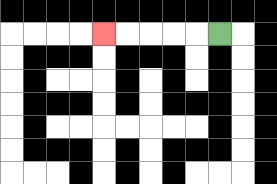{'start': '[9, 1]', 'end': '[4, 1]', 'path_directions': 'L,L,L,L,L', 'path_coordinates': '[[9, 1], [8, 1], [7, 1], [6, 1], [5, 1], [4, 1]]'}